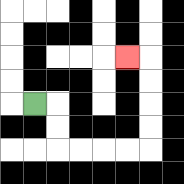{'start': '[1, 4]', 'end': '[5, 2]', 'path_directions': 'R,D,D,R,R,R,R,U,U,U,U,L', 'path_coordinates': '[[1, 4], [2, 4], [2, 5], [2, 6], [3, 6], [4, 6], [5, 6], [6, 6], [6, 5], [6, 4], [6, 3], [6, 2], [5, 2]]'}